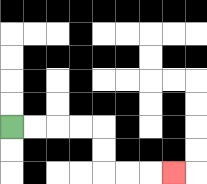{'start': '[0, 5]', 'end': '[7, 7]', 'path_directions': 'R,R,R,R,D,D,R,R,R', 'path_coordinates': '[[0, 5], [1, 5], [2, 5], [3, 5], [4, 5], [4, 6], [4, 7], [5, 7], [6, 7], [7, 7]]'}